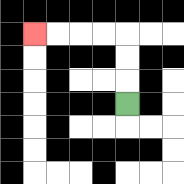{'start': '[5, 4]', 'end': '[1, 1]', 'path_directions': 'U,U,U,L,L,L,L', 'path_coordinates': '[[5, 4], [5, 3], [5, 2], [5, 1], [4, 1], [3, 1], [2, 1], [1, 1]]'}